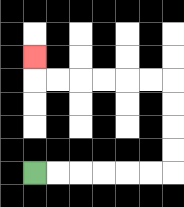{'start': '[1, 7]', 'end': '[1, 2]', 'path_directions': 'R,R,R,R,R,R,U,U,U,U,L,L,L,L,L,L,U', 'path_coordinates': '[[1, 7], [2, 7], [3, 7], [4, 7], [5, 7], [6, 7], [7, 7], [7, 6], [7, 5], [7, 4], [7, 3], [6, 3], [5, 3], [4, 3], [3, 3], [2, 3], [1, 3], [1, 2]]'}